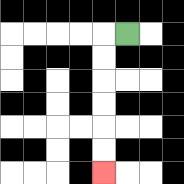{'start': '[5, 1]', 'end': '[4, 7]', 'path_directions': 'L,D,D,D,D,D,D', 'path_coordinates': '[[5, 1], [4, 1], [4, 2], [4, 3], [4, 4], [4, 5], [4, 6], [4, 7]]'}